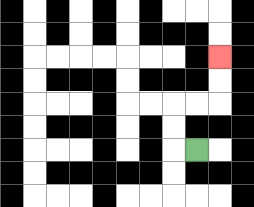{'start': '[8, 6]', 'end': '[9, 2]', 'path_directions': 'L,U,U,R,R,U,U', 'path_coordinates': '[[8, 6], [7, 6], [7, 5], [7, 4], [8, 4], [9, 4], [9, 3], [9, 2]]'}